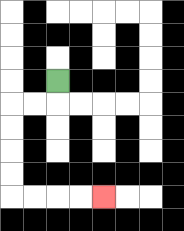{'start': '[2, 3]', 'end': '[4, 8]', 'path_directions': 'D,L,L,D,D,D,D,R,R,R,R', 'path_coordinates': '[[2, 3], [2, 4], [1, 4], [0, 4], [0, 5], [0, 6], [0, 7], [0, 8], [1, 8], [2, 8], [3, 8], [4, 8]]'}